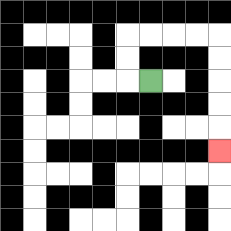{'start': '[6, 3]', 'end': '[9, 6]', 'path_directions': 'L,U,U,R,R,R,R,D,D,D,D,D', 'path_coordinates': '[[6, 3], [5, 3], [5, 2], [5, 1], [6, 1], [7, 1], [8, 1], [9, 1], [9, 2], [9, 3], [9, 4], [9, 5], [9, 6]]'}